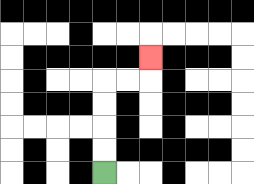{'start': '[4, 7]', 'end': '[6, 2]', 'path_directions': 'U,U,U,U,R,R,U', 'path_coordinates': '[[4, 7], [4, 6], [4, 5], [4, 4], [4, 3], [5, 3], [6, 3], [6, 2]]'}